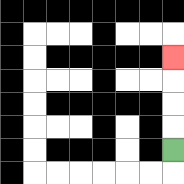{'start': '[7, 6]', 'end': '[7, 2]', 'path_directions': 'U,U,U,U', 'path_coordinates': '[[7, 6], [7, 5], [7, 4], [7, 3], [7, 2]]'}